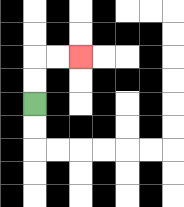{'start': '[1, 4]', 'end': '[3, 2]', 'path_directions': 'U,U,R,R', 'path_coordinates': '[[1, 4], [1, 3], [1, 2], [2, 2], [3, 2]]'}